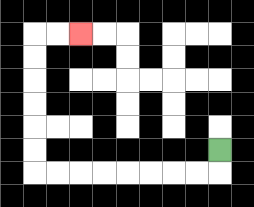{'start': '[9, 6]', 'end': '[3, 1]', 'path_directions': 'D,L,L,L,L,L,L,L,L,U,U,U,U,U,U,R,R', 'path_coordinates': '[[9, 6], [9, 7], [8, 7], [7, 7], [6, 7], [5, 7], [4, 7], [3, 7], [2, 7], [1, 7], [1, 6], [1, 5], [1, 4], [1, 3], [1, 2], [1, 1], [2, 1], [3, 1]]'}